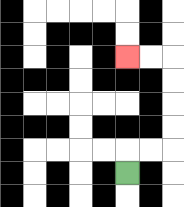{'start': '[5, 7]', 'end': '[5, 2]', 'path_directions': 'U,R,R,U,U,U,U,L,L', 'path_coordinates': '[[5, 7], [5, 6], [6, 6], [7, 6], [7, 5], [7, 4], [7, 3], [7, 2], [6, 2], [5, 2]]'}